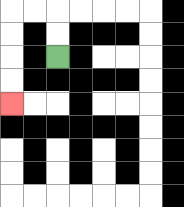{'start': '[2, 2]', 'end': '[0, 4]', 'path_directions': 'U,U,L,L,D,D,D,D', 'path_coordinates': '[[2, 2], [2, 1], [2, 0], [1, 0], [0, 0], [0, 1], [0, 2], [0, 3], [0, 4]]'}